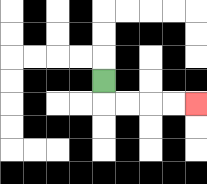{'start': '[4, 3]', 'end': '[8, 4]', 'path_directions': 'D,R,R,R,R', 'path_coordinates': '[[4, 3], [4, 4], [5, 4], [6, 4], [7, 4], [8, 4]]'}